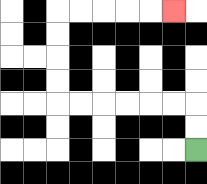{'start': '[8, 6]', 'end': '[7, 0]', 'path_directions': 'U,U,L,L,L,L,L,L,U,U,U,U,R,R,R,R,R', 'path_coordinates': '[[8, 6], [8, 5], [8, 4], [7, 4], [6, 4], [5, 4], [4, 4], [3, 4], [2, 4], [2, 3], [2, 2], [2, 1], [2, 0], [3, 0], [4, 0], [5, 0], [6, 0], [7, 0]]'}